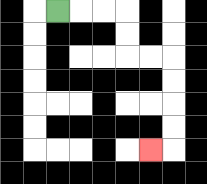{'start': '[2, 0]', 'end': '[6, 6]', 'path_directions': 'R,R,R,D,D,R,R,D,D,D,D,L', 'path_coordinates': '[[2, 0], [3, 0], [4, 0], [5, 0], [5, 1], [5, 2], [6, 2], [7, 2], [7, 3], [7, 4], [7, 5], [7, 6], [6, 6]]'}